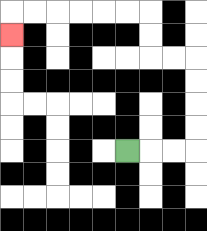{'start': '[5, 6]', 'end': '[0, 1]', 'path_directions': 'R,R,R,U,U,U,U,L,L,U,U,L,L,L,L,L,L,D', 'path_coordinates': '[[5, 6], [6, 6], [7, 6], [8, 6], [8, 5], [8, 4], [8, 3], [8, 2], [7, 2], [6, 2], [6, 1], [6, 0], [5, 0], [4, 0], [3, 0], [2, 0], [1, 0], [0, 0], [0, 1]]'}